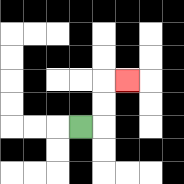{'start': '[3, 5]', 'end': '[5, 3]', 'path_directions': 'R,U,U,R', 'path_coordinates': '[[3, 5], [4, 5], [4, 4], [4, 3], [5, 3]]'}